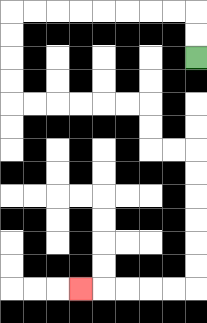{'start': '[8, 2]', 'end': '[3, 12]', 'path_directions': 'U,U,L,L,L,L,L,L,L,L,D,D,D,D,R,R,R,R,R,R,D,D,R,R,D,D,D,D,D,D,L,L,L,L,L', 'path_coordinates': '[[8, 2], [8, 1], [8, 0], [7, 0], [6, 0], [5, 0], [4, 0], [3, 0], [2, 0], [1, 0], [0, 0], [0, 1], [0, 2], [0, 3], [0, 4], [1, 4], [2, 4], [3, 4], [4, 4], [5, 4], [6, 4], [6, 5], [6, 6], [7, 6], [8, 6], [8, 7], [8, 8], [8, 9], [8, 10], [8, 11], [8, 12], [7, 12], [6, 12], [5, 12], [4, 12], [3, 12]]'}